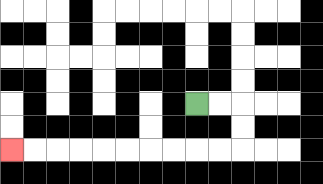{'start': '[8, 4]', 'end': '[0, 6]', 'path_directions': 'R,R,D,D,L,L,L,L,L,L,L,L,L,L', 'path_coordinates': '[[8, 4], [9, 4], [10, 4], [10, 5], [10, 6], [9, 6], [8, 6], [7, 6], [6, 6], [5, 6], [4, 6], [3, 6], [2, 6], [1, 6], [0, 6]]'}